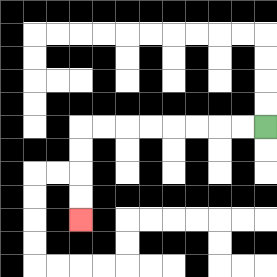{'start': '[11, 5]', 'end': '[3, 9]', 'path_directions': 'L,L,L,L,L,L,L,L,D,D,D,D', 'path_coordinates': '[[11, 5], [10, 5], [9, 5], [8, 5], [7, 5], [6, 5], [5, 5], [4, 5], [3, 5], [3, 6], [3, 7], [3, 8], [3, 9]]'}